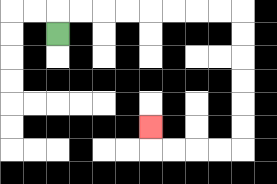{'start': '[2, 1]', 'end': '[6, 5]', 'path_directions': 'U,R,R,R,R,R,R,R,R,D,D,D,D,D,D,L,L,L,L,U', 'path_coordinates': '[[2, 1], [2, 0], [3, 0], [4, 0], [5, 0], [6, 0], [7, 0], [8, 0], [9, 0], [10, 0], [10, 1], [10, 2], [10, 3], [10, 4], [10, 5], [10, 6], [9, 6], [8, 6], [7, 6], [6, 6], [6, 5]]'}